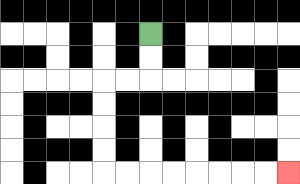{'start': '[6, 1]', 'end': '[12, 7]', 'path_directions': 'D,D,L,L,D,D,D,D,R,R,R,R,R,R,R,R', 'path_coordinates': '[[6, 1], [6, 2], [6, 3], [5, 3], [4, 3], [4, 4], [4, 5], [4, 6], [4, 7], [5, 7], [6, 7], [7, 7], [8, 7], [9, 7], [10, 7], [11, 7], [12, 7]]'}